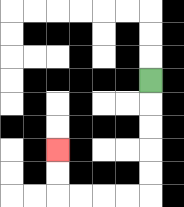{'start': '[6, 3]', 'end': '[2, 6]', 'path_directions': 'D,D,D,D,D,L,L,L,L,U,U', 'path_coordinates': '[[6, 3], [6, 4], [6, 5], [6, 6], [6, 7], [6, 8], [5, 8], [4, 8], [3, 8], [2, 8], [2, 7], [2, 6]]'}